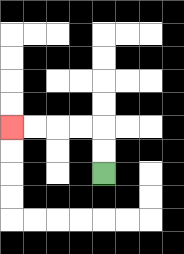{'start': '[4, 7]', 'end': '[0, 5]', 'path_directions': 'U,U,L,L,L,L', 'path_coordinates': '[[4, 7], [4, 6], [4, 5], [3, 5], [2, 5], [1, 5], [0, 5]]'}